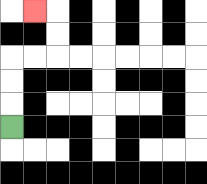{'start': '[0, 5]', 'end': '[1, 0]', 'path_directions': 'U,U,U,R,R,U,U,L', 'path_coordinates': '[[0, 5], [0, 4], [0, 3], [0, 2], [1, 2], [2, 2], [2, 1], [2, 0], [1, 0]]'}